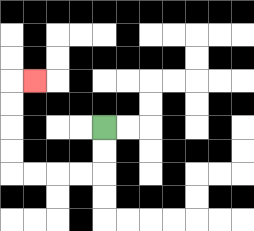{'start': '[4, 5]', 'end': '[1, 3]', 'path_directions': 'D,D,L,L,L,L,U,U,U,U,R', 'path_coordinates': '[[4, 5], [4, 6], [4, 7], [3, 7], [2, 7], [1, 7], [0, 7], [0, 6], [0, 5], [0, 4], [0, 3], [1, 3]]'}